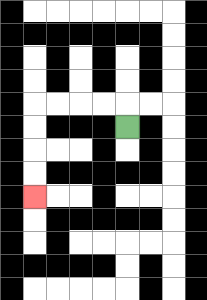{'start': '[5, 5]', 'end': '[1, 8]', 'path_directions': 'U,L,L,L,L,D,D,D,D', 'path_coordinates': '[[5, 5], [5, 4], [4, 4], [3, 4], [2, 4], [1, 4], [1, 5], [1, 6], [1, 7], [1, 8]]'}